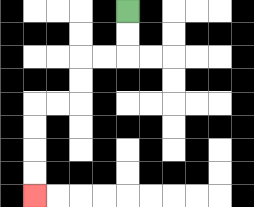{'start': '[5, 0]', 'end': '[1, 8]', 'path_directions': 'D,D,L,L,D,D,L,L,D,D,D,D', 'path_coordinates': '[[5, 0], [5, 1], [5, 2], [4, 2], [3, 2], [3, 3], [3, 4], [2, 4], [1, 4], [1, 5], [1, 6], [1, 7], [1, 8]]'}